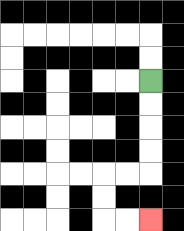{'start': '[6, 3]', 'end': '[6, 9]', 'path_directions': 'D,D,D,D,L,L,D,D,R,R', 'path_coordinates': '[[6, 3], [6, 4], [6, 5], [6, 6], [6, 7], [5, 7], [4, 7], [4, 8], [4, 9], [5, 9], [6, 9]]'}